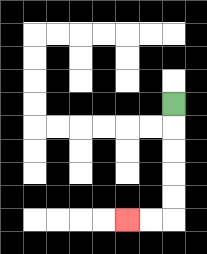{'start': '[7, 4]', 'end': '[5, 9]', 'path_directions': 'D,D,D,D,D,L,L', 'path_coordinates': '[[7, 4], [7, 5], [7, 6], [7, 7], [7, 8], [7, 9], [6, 9], [5, 9]]'}